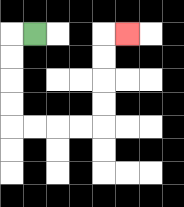{'start': '[1, 1]', 'end': '[5, 1]', 'path_directions': 'L,D,D,D,D,R,R,R,R,U,U,U,U,R', 'path_coordinates': '[[1, 1], [0, 1], [0, 2], [0, 3], [0, 4], [0, 5], [1, 5], [2, 5], [3, 5], [4, 5], [4, 4], [4, 3], [4, 2], [4, 1], [5, 1]]'}